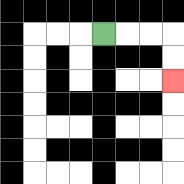{'start': '[4, 1]', 'end': '[7, 3]', 'path_directions': 'R,R,R,D,D', 'path_coordinates': '[[4, 1], [5, 1], [6, 1], [7, 1], [7, 2], [7, 3]]'}